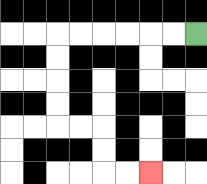{'start': '[8, 1]', 'end': '[6, 7]', 'path_directions': 'L,L,L,L,L,L,D,D,D,D,R,R,D,D,R,R', 'path_coordinates': '[[8, 1], [7, 1], [6, 1], [5, 1], [4, 1], [3, 1], [2, 1], [2, 2], [2, 3], [2, 4], [2, 5], [3, 5], [4, 5], [4, 6], [4, 7], [5, 7], [6, 7]]'}